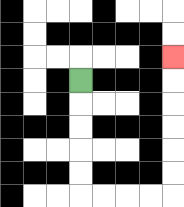{'start': '[3, 3]', 'end': '[7, 2]', 'path_directions': 'D,D,D,D,D,R,R,R,R,U,U,U,U,U,U', 'path_coordinates': '[[3, 3], [3, 4], [3, 5], [3, 6], [3, 7], [3, 8], [4, 8], [5, 8], [6, 8], [7, 8], [7, 7], [7, 6], [7, 5], [7, 4], [7, 3], [7, 2]]'}